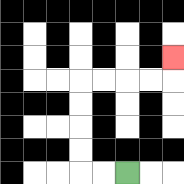{'start': '[5, 7]', 'end': '[7, 2]', 'path_directions': 'L,L,U,U,U,U,R,R,R,R,U', 'path_coordinates': '[[5, 7], [4, 7], [3, 7], [3, 6], [3, 5], [3, 4], [3, 3], [4, 3], [5, 3], [6, 3], [7, 3], [7, 2]]'}